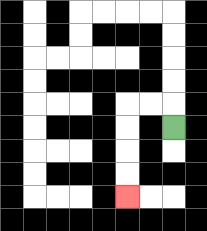{'start': '[7, 5]', 'end': '[5, 8]', 'path_directions': 'U,L,L,D,D,D,D', 'path_coordinates': '[[7, 5], [7, 4], [6, 4], [5, 4], [5, 5], [5, 6], [5, 7], [5, 8]]'}